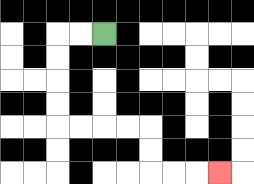{'start': '[4, 1]', 'end': '[9, 7]', 'path_directions': 'L,L,D,D,D,D,R,R,R,R,D,D,R,R,R', 'path_coordinates': '[[4, 1], [3, 1], [2, 1], [2, 2], [2, 3], [2, 4], [2, 5], [3, 5], [4, 5], [5, 5], [6, 5], [6, 6], [6, 7], [7, 7], [8, 7], [9, 7]]'}